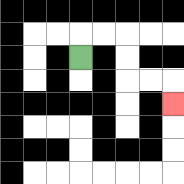{'start': '[3, 2]', 'end': '[7, 4]', 'path_directions': 'U,R,R,D,D,R,R,D', 'path_coordinates': '[[3, 2], [3, 1], [4, 1], [5, 1], [5, 2], [5, 3], [6, 3], [7, 3], [7, 4]]'}